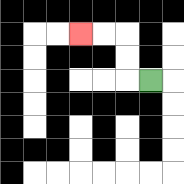{'start': '[6, 3]', 'end': '[3, 1]', 'path_directions': 'L,U,U,L,L', 'path_coordinates': '[[6, 3], [5, 3], [5, 2], [5, 1], [4, 1], [3, 1]]'}